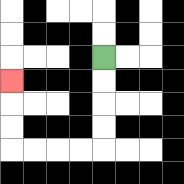{'start': '[4, 2]', 'end': '[0, 3]', 'path_directions': 'D,D,D,D,L,L,L,L,U,U,U', 'path_coordinates': '[[4, 2], [4, 3], [4, 4], [4, 5], [4, 6], [3, 6], [2, 6], [1, 6], [0, 6], [0, 5], [0, 4], [0, 3]]'}